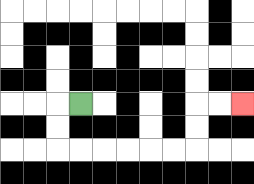{'start': '[3, 4]', 'end': '[10, 4]', 'path_directions': 'L,D,D,R,R,R,R,R,R,U,U,R,R', 'path_coordinates': '[[3, 4], [2, 4], [2, 5], [2, 6], [3, 6], [4, 6], [5, 6], [6, 6], [7, 6], [8, 6], [8, 5], [8, 4], [9, 4], [10, 4]]'}